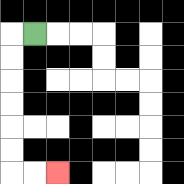{'start': '[1, 1]', 'end': '[2, 7]', 'path_directions': 'L,D,D,D,D,D,D,R,R', 'path_coordinates': '[[1, 1], [0, 1], [0, 2], [0, 3], [0, 4], [0, 5], [0, 6], [0, 7], [1, 7], [2, 7]]'}